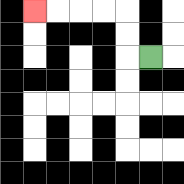{'start': '[6, 2]', 'end': '[1, 0]', 'path_directions': 'L,U,U,L,L,L,L', 'path_coordinates': '[[6, 2], [5, 2], [5, 1], [5, 0], [4, 0], [3, 0], [2, 0], [1, 0]]'}